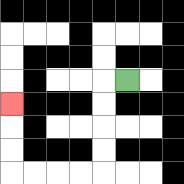{'start': '[5, 3]', 'end': '[0, 4]', 'path_directions': 'L,D,D,D,D,L,L,L,L,U,U,U', 'path_coordinates': '[[5, 3], [4, 3], [4, 4], [4, 5], [4, 6], [4, 7], [3, 7], [2, 7], [1, 7], [0, 7], [0, 6], [0, 5], [0, 4]]'}